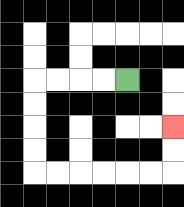{'start': '[5, 3]', 'end': '[7, 5]', 'path_directions': 'L,L,L,L,D,D,D,D,R,R,R,R,R,R,U,U', 'path_coordinates': '[[5, 3], [4, 3], [3, 3], [2, 3], [1, 3], [1, 4], [1, 5], [1, 6], [1, 7], [2, 7], [3, 7], [4, 7], [5, 7], [6, 7], [7, 7], [7, 6], [7, 5]]'}